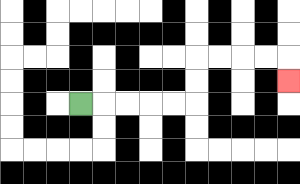{'start': '[3, 4]', 'end': '[12, 3]', 'path_directions': 'R,R,R,R,R,U,U,R,R,R,R,D', 'path_coordinates': '[[3, 4], [4, 4], [5, 4], [6, 4], [7, 4], [8, 4], [8, 3], [8, 2], [9, 2], [10, 2], [11, 2], [12, 2], [12, 3]]'}